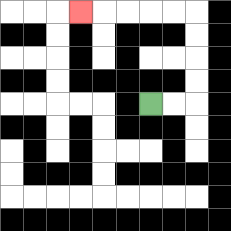{'start': '[6, 4]', 'end': '[3, 0]', 'path_directions': 'R,R,U,U,U,U,L,L,L,L,L', 'path_coordinates': '[[6, 4], [7, 4], [8, 4], [8, 3], [8, 2], [8, 1], [8, 0], [7, 0], [6, 0], [5, 0], [4, 0], [3, 0]]'}